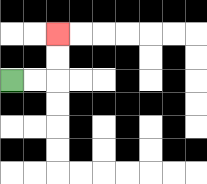{'start': '[0, 3]', 'end': '[2, 1]', 'path_directions': 'R,R,U,U', 'path_coordinates': '[[0, 3], [1, 3], [2, 3], [2, 2], [2, 1]]'}